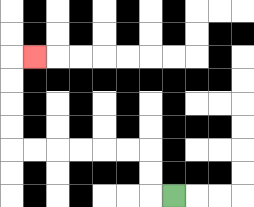{'start': '[7, 8]', 'end': '[1, 2]', 'path_directions': 'L,U,U,L,L,L,L,L,L,U,U,U,U,R', 'path_coordinates': '[[7, 8], [6, 8], [6, 7], [6, 6], [5, 6], [4, 6], [3, 6], [2, 6], [1, 6], [0, 6], [0, 5], [0, 4], [0, 3], [0, 2], [1, 2]]'}